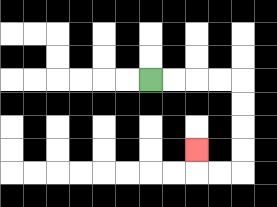{'start': '[6, 3]', 'end': '[8, 6]', 'path_directions': 'R,R,R,R,D,D,D,D,L,L,U', 'path_coordinates': '[[6, 3], [7, 3], [8, 3], [9, 3], [10, 3], [10, 4], [10, 5], [10, 6], [10, 7], [9, 7], [8, 7], [8, 6]]'}